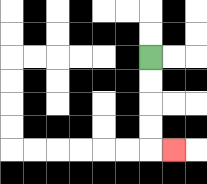{'start': '[6, 2]', 'end': '[7, 6]', 'path_directions': 'D,D,D,D,R', 'path_coordinates': '[[6, 2], [6, 3], [6, 4], [6, 5], [6, 6], [7, 6]]'}